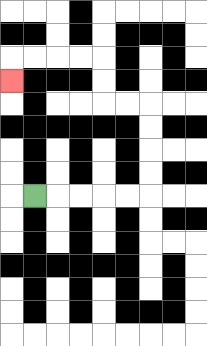{'start': '[1, 8]', 'end': '[0, 3]', 'path_directions': 'R,R,R,R,R,U,U,U,U,L,L,U,U,L,L,L,L,D', 'path_coordinates': '[[1, 8], [2, 8], [3, 8], [4, 8], [5, 8], [6, 8], [6, 7], [6, 6], [6, 5], [6, 4], [5, 4], [4, 4], [4, 3], [4, 2], [3, 2], [2, 2], [1, 2], [0, 2], [0, 3]]'}